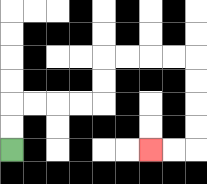{'start': '[0, 6]', 'end': '[6, 6]', 'path_directions': 'U,U,R,R,R,R,U,U,R,R,R,R,D,D,D,D,L,L', 'path_coordinates': '[[0, 6], [0, 5], [0, 4], [1, 4], [2, 4], [3, 4], [4, 4], [4, 3], [4, 2], [5, 2], [6, 2], [7, 2], [8, 2], [8, 3], [8, 4], [8, 5], [8, 6], [7, 6], [6, 6]]'}